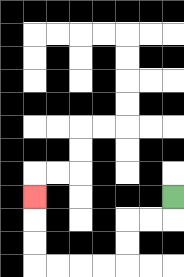{'start': '[7, 8]', 'end': '[1, 8]', 'path_directions': 'D,L,L,D,D,L,L,L,L,U,U,U', 'path_coordinates': '[[7, 8], [7, 9], [6, 9], [5, 9], [5, 10], [5, 11], [4, 11], [3, 11], [2, 11], [1, 11], [1, 10], [1, 9], [1, 8]]'}